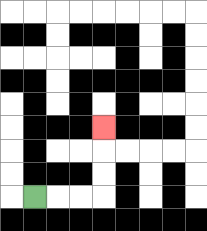{'start': '[1, 8]', 'end': '[4, 5]', 'path_directions': 'R,R,R,U,U,U', 'path_coordinates': '[[1, 8], [2, 8], [3, 8], [4, 8], [4, 7], [4, 6], [4, 5]]'}